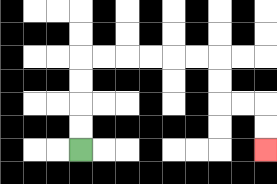{'start': '[3, 6]', 'end': '[11, 6]', 'path_directions': 'U,U,U,U,R,R,R,R,R,R,D,D,R,R,D,D', 'path_coordinates': '[[3, 6], [3, 5], [3, 4], [3, 3], [3, 2], [4, 2], [5, 2], [6, 2], [7, 2], [8, 2], [9, 2], [9, 3], [9, 4], [10, 4], [11, 4], [11, 5], [11, 6]]'}